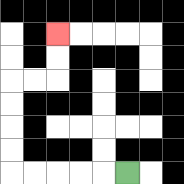{'start': '[5, 7]', 'end': '[2, 1]', 'path_directions': 'L,L,L,L,L,U,U,U,U,R,R,U,U', 'path_coordinates': '[[5, 7], [4, 7], [3, 7], [2, 7], [1, 7], [0, 7], [0, 6], [0, 5], [0, 4], [0, 3], [1, 3], [2, 3], [2, 2], [2, 1]]'}